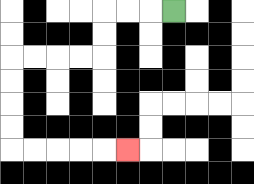{'start': '[7, 0]', 'end': '[5, 6]', 'path_directions': 'L,L,L,D,D,L,L,L,L,D,D,D,D,R,R,R,R,R', 'path_coordinates': '[[7, 0], [6, 0], [5, 0], [4, 0], [4, 1], [4, 2], [3, 2], [2, 2], [1, 2], [0, 2], [0, 3], [0, 4], [0, 5], [0, 6], [1, 6], [2, 6], [3, 6], [4, 6], [5, 6]]'}